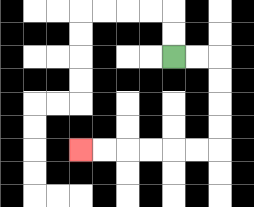{'start': '[7, 2]', 'end': '[3, 6]', 'path_directions': 'R,R,D,D,D,D,L,L,L,L,L,L', 'path_coordinates': '[[7, 2], [8, 2], [9, 2], [9, 3], [9, 4], [9, 5], [9, 6], [8, 6], [7, 6], [6, 6], [5, 6], [4, 6], [3, 6]]'}